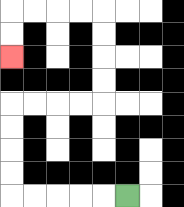{'start': '[5, 8]', 'end': '[0, 2]', 'path_directions': 'L,L,L,L,L,U,U,U,U,R,R,R,R,U,U,U,U,L,L,L,L,D,D', 'path_coordinates': '[[5, 8], [4, 8], [3, 8], [2, 8], [1, 8], [0, 8], [0, 7], [0, 6], [0, 5], [0, 4], [1, 4], [2, 4], [3, 4], [4, 4], [4, 3], [4, 2], [4, 1], [4, 0], [3, 0], [2, 0], [1, 0], [0, 0], [0, 1], [0, 2]]'}